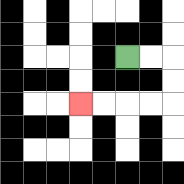{'start': '[5, 2]', 'end': '[3, 4]', 'path_directions': 'R,R,D,D,L,L,L,L', 'path_coordinates': '[[5, 2], [6, 2], [7, 2], [7, 3], [7, 4], [6, 4], [5, 4], [4, 4], [3, 4]]'}